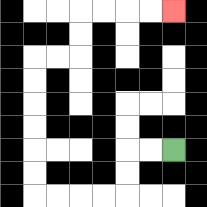{'start': '[7, 6]', 'end': '[7, 0]', 'path_directions': 'L,L,D,D,L,L,L,L,U,U,U,U,U,U,R,R,U,U,R,R,R,R', 'path_coordinates': '[[7, 6], [6, 6], [5, 6], [5, 7], [5, 8], [4, 8], [3, 8], [2, 8], [1, 8], [1, 7], [1, 6], [1, 5], [1, 4], [1, 3], [1, 2], [2, 2], [3, 2], [3, 1], [3, 0], [4, 0], [5, 0], [6, 0], [7, 0]]'}